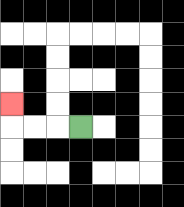{'start': '[3, 5]', 'end': '[0, 4]', 'path_directions': 'L,L,L,U', 'path_coordinates': '[[3, 5], [2, 5], [1, 5], [0, 5], [0, 4]]'}